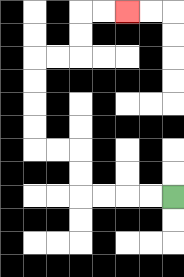{'start': '[7, 8]', 'end': '[5, 0]', 'path_directions': 'L,L,L,L,U,U,L,L,U,U,U,U,R,R,U,U,R,R', 'path_coordinates': '[[7, 8], [6, 8], [5, 8], [4, 8], [3, 8], [3, 7], [3, 6], [2, 6], [1, 6], [1, 5], [1, 4], [1, 3], [1, 2], [2, 2], [3, 2], [3, 1], [3, 0], [4, 0], [5, 0]]'}